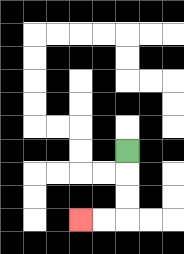{'start': '[5, 6]', 'end': '[3, 9]', 'path_directions': 'D,D,D,L,L', 'path_coordinates': '[[5, 6], [5, 7], [5, 8], [5, 9], [4, 9], [3, 9]]'}